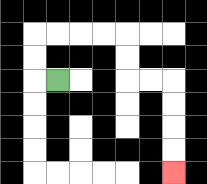{'start': '[2, 3]', 'end': '[7, 7]', 'path_directions': 'L,U,U,R,R,R,R,D,D,R,R,D,D,D,D', 'path_coordinates': '[[2, 3], [1, 3], [1, 2], [1, 1], [2, 1], [3, 1], [4, 1], [5, 1], [5, 2], [5, 3], [6, 3], [7, 3], [7, 4], [7, 5], [7, 6], [7, 7]]'}